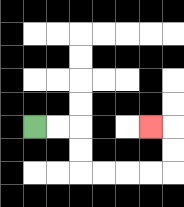{'start': '[1, 5]', 'end': '[6, 5]', 'path_directions': 'R,R,D,D,R,R,R,R,U,U,L', 'path_coordinates': '[[1, 5], [2, 5], [3, 5], [3, 6], [3, 7], [4, 7], [5, 7], [6, 7], [7, 7], [7, 6], [7, 5], [6, 5]]'}